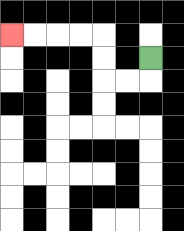{'start': '[6, 2]', 'end': '[0, 1]', 'path_directions': 'D,L,L,U,U,L,L,L,L', 'path_coordinates': '[[6, 2], [6, 3], [5, 3], [4, 3], [4, 2], [4, 1], [3, 1], [2, 1], [1, 1], [0, 1]]'}